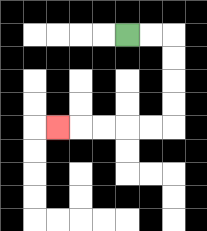{'start': '[5, 1]', 'end': '[2, 5]', 'path_directions': 'R,R,D,D,D,D,L,L,L,L,L', 'path_coordinates': '[[5, 1], [6, 1], [7, 1], [7, 2], [7, 3], [7, 4], [7, 5], [6, 5], [5, 5], [4, 5], [3, 5], [2, 5]]'}